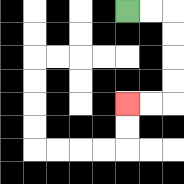{'start': '[5, 0]', 'end': '[5, 4]', 'path_directions': 'R,R,D,D,D,D,L,L', 'path_coordinates': '[[5, 0], [6, 0], [7, 0], [7, 1], [7, 2], [7, 3], [7, 4], [6, 4], [5, 4]]'}